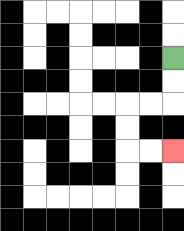{'start': '[7, 2]', 'end': '[7, 6]', 'path_directions': 'D,D,L,L,D,D,R,R', 'path_coordinates': '[[7, 2], [7, 3], [7, 4], [6, 4], [5, 4], [5, 5], [5, 6], [6, 6], [7, 6]]'}